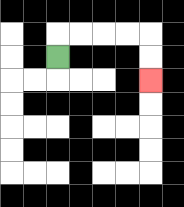{'start': '[2, 2]', 'end': '[6, 3]', 'path_directions': 'U,R,R,R,R,D,D', 'path_coordinates': '[[2, 2], [2, 1], [3, 1], [4, 1], [5, 1], [6, 1], [6, 2], [6, 3]]'}